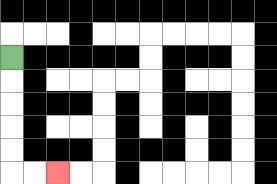{'start': '[0, 2]', 'end': '[2, 7]', 'path_directions': 'D,D,D,D,D,R,R', 'path_coordinates': '[[0, 2], [0, 3], [0, 4], [0, 5], [0, 6], [0, 7], [1, 7], [2, 7]]'}